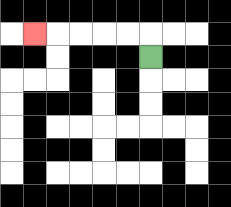{'start': '[6, 2]', 'end': '[1, 1]', 'path_directions': 'U,L,L,L,L,L', 'path_coordinates': '[[6, 2], [6, 1], [5, 1], [4, 1], [3, 1], [2, 1], [1, 1]]'}